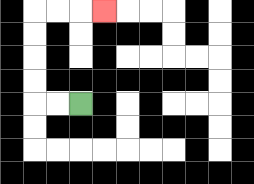{'start': '[3, 4]', 'end': '[4, 0]', 'path_directions': 'L,L,U,U,U,U,R,R,R', 'path_coordinates': '[[3, 4], [2, 4], [1, 4], [1, 3], [1, 2], [1, 1], [1, 0], [2, 0], [3, 0], [4, 0]]'}